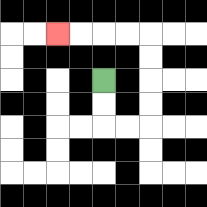{'start': '[4, 3]', 'end': '[2, 1]', 'path_directions': 'D,D,R,R,U,U,U,U,L,L,L,L', 'path_coordinates': '[[4, 3], [4, 4], [4, 5], [5, 5], [6, 5], [6, 4], [6, 3], [6, 2], [6, 1], [5, 1], [4, 1], [3, 1], [2, 1]]'}